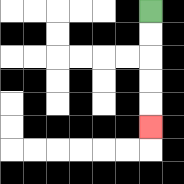{'start': '[6, 0]', 'end': '[6, 5]', 'path_directions': 'D,D,D,D,D', 'path_coordinates': '[[6, 0], [6, 1], [6, 2], [6, 3], [6, 4], [6, 5]]'}